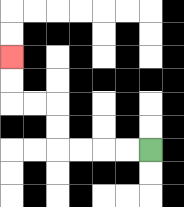{'start': '[6, 6]', 'end': '[0, 2]', 'path_directions': 'L,L,L,L,U,U,L,L,U,U', 'path_coordinates': '[[6, 6], [5, 6], [4, 6], [3, 6], [2, 6], [2, 5], [2, 4], [1, 4], [0, 4], [0, 3], [0, 2]]'}